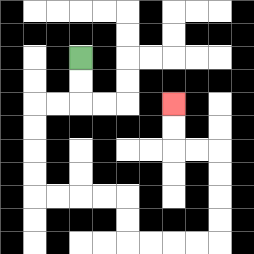{'start': '[3, 2]', 'end': '[7, 4]', 'path_directions': 'D,D,L,L,D,D,D,D,R,R,R,R,D,D,R,R,R,R,U,U,U,U,L,L,U,U', 'path_coordinates': '[[3, 2], [3, 3], [3, 4], [2, 4], [1, 4], [1, 5], [1, 6], [1, 7], [1, 8], [2, 8], [3, 8], [4, 8], [5, 8], [5, 9], [5, 10], [6, 10], [7, 10], [8, 10], [9, 10], [9, 9], [9, 8], [9, 7], [9, 6], [8, 6], [7, 6], [7, 5], [7, 4]]'}